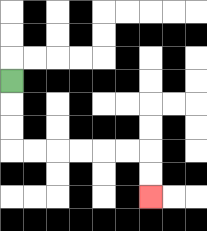{'start': '[0, 3]', 'end': '[6, 8]', 'path_directions': 'D,D,D,R,R,R,R,R,R,D,D', 'path_coordinates': '[[0, 3], [0, 4], [0, 5], [0, 6], [1, 6], [2, 6], [3, 6], [4, 6], [5, 6], [6, 6], [6, 7], [6, 8]]'}